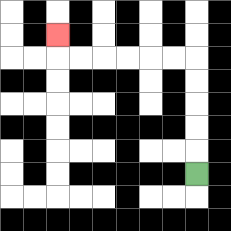{'start': '[8, 7]', 'end': '[2, 1]', 'path_directions': 'U,U,U,U,U,L,L,L,L,L,L,U', 'path_coordinates': '[[8, 7], [8, 6], [8, 5], [8, 4], [8, 3], [8, 2], [7, 2], [6, 2], [5, 2], [4, 2], [3, 2], [2, 2], [2, 1]]'}